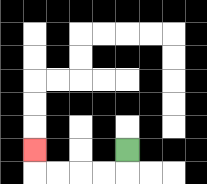{'start': '[5, 6]', 'end': '[1, 6]', 'path_directions': 'D,L,L,L,L,U', 'path_coordinates': '[[5, 6], [5, 7], [4, 7], [3, 7], [2, 7], [1, 7], [1, 6]]'}